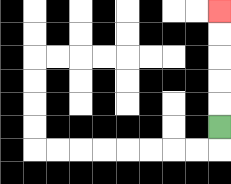{'start': '[9, 5]', 'end': '[9, 0]', 'path_directions': 'U,U,U,U,U', 'path_coordinates': '[[9, 5], [9, 4], [9, 3], [9, 2], [9, 1], [9, 0]]'}